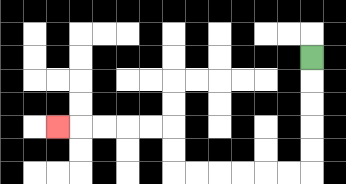{'start': '[13, 2]', 'end': '[2, 5]', 'path_directions': 'D,D,D,D,D,L,L,L,L,L,L,U,U,L,L,L,L,L', 'path_coordinates': '[[13, 2], [13, 3], [13, 4], [13, 5], [13, 6], [13, 7], [12, 7], [11, 7], [10, 7], [9, 7], [8, 7], [7, 7], [7, 6], [7, 5], [6, 5], [5, 5], [4, 5], [3, 5], [2, 5]]'}